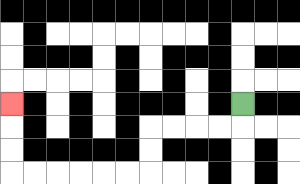{'start': '[10, 4]', 'end': '[0, 4]', 'path_directions': 'D,L,L,L,L,D,D,L,L,L,L,L,L,U,U,U', 'path_coordinates': '[[10, 4], [10, 5], [9, 5], [8, 5], [7, 5], [6, 5], [6, 6], [6, 7], [5, 7], [4, 7], [3, 7], [2, 7], [1, 7], [0, 7], [0, 6], [0, 5], [0, 4]]'}